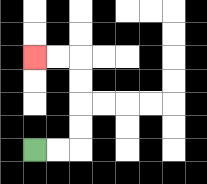{'start': '[1, 6]', 'end': '[1, 2]', 'path_directions': 'R,R,U,U,U,U,L,L', 'path_coordinates': '[[1, 6], [2, 6], [3, 6], [3, 5], [3, 4], [3, 3], [3, 2], [2, 2], [1, 2]]'}